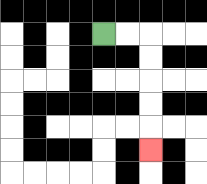{'start': '[4, 1]', 'end': '[6, 6]', 'path_directions': 'R,R,D,D,D,D,D', 'path_coordinates': '[[4, 1], [5, 1], [6, 1], [6, 2], [6, 3], [6, 4], [6, 5], [6, 6]]'}